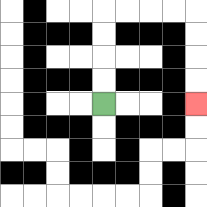{'start': '[4, 4]', 'end': '[8, 4]', 'path_directions': 'U,U,U,U,R,R,R,R,D,D,D,D', 'path_coordinates': '[[4, 4], [4, 3], [4, 2], [4, 1], [4, 0], [5, 0], [6, 0], [7, 0], [8, 0], [8, 1], [8, 2], [8, 3], [8, 4]]'}